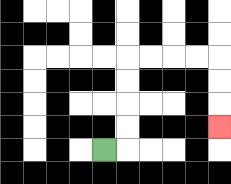{'start': '[4, 6]', 'end': '[9, 5]', 'path_directions': 'R,U,U,U,U,R,R,R,R,D,D,D', 'path_coordinates': '[[4, 6], [5, 6], [5, 5], [5, 4], [5, 3], [5, 2], [6, 2], [7, 2], [8, 2], [9, 2], [9, 3], [9, 4], [9, 5]]'}